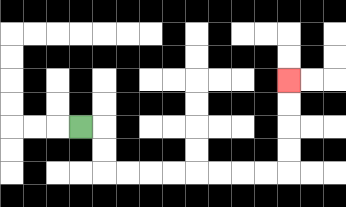{'start': '[3, 5]', 'end': '[12, 3]', 'path_directions': 'R,D,D,R,R,R,R,R,R,R,R,U,U,U,U', 'path_coordinates': '[[3, 5], [4, 5], [4, 6], [4, 7], [5, 7], [6, 7], [7, 7], [8, 7], [9, 7], [10, 7], [11, 7], [12, 7], [12, 6], [12, 5], [12, 4], [12, 3]]'}